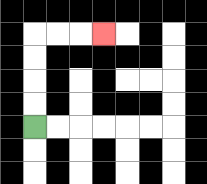{'start': '[1, 5]', 'end': '[4, 1]', 'path_directions': 'U,U,U,U,R,R,R', 'path_coordinates': '[[1, 5], [1, 4], [1, 3], [1, 2], [1, 1], [2, 1], [3, 1], [4, 1]]'}